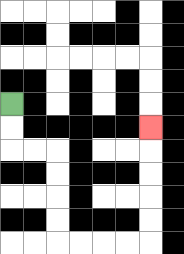{'start': '[0, 4]', 'end': '[6, 5]', 'path_directions': 'D,D,R,R,D,D,D,D,R,R,R,R,U,U,U,U,U', 'path_coordinates': '[[0, 4], [0, 5], [0, 6], [1, 6], [2, 6], [2, 7], [2, 8], [2, 9], [2, 10], [3, 10], [4, 10], [5, 10], [6, 10], [6, 9], [6, 8], [6, 7], [6, 6], [6, 5]]'}